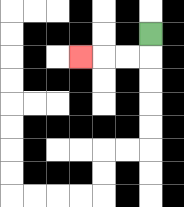{'start': '[6, 1]', 'end': '[3, 2]', 'path_directions': 'D,L,L,L', 'path_coordinates': '[[6, 1], [6, 2], [5, 2], [4, 2], [3, 2]]'}